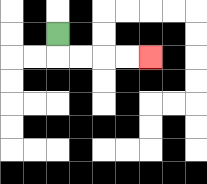{'start': '[2, 1]', 'end': '[6, 2]', 'path_directions': 'D,R,R,R,R', 'path_coordinates': '[[2, 1], [2, 2], [3, 2], [4, 2], [5, 2], [6, 2]]'}